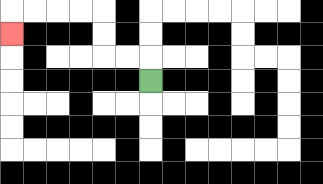{'start': '[6, 3]', 'end': '[0, 1]', 'path_directions': 'U,L,L,U,U,L,L,L,L,D', 'path_coordinates': '[[6, 3], [6, 2], [5, 2], [4, 2], [4, 1], [4, 0], [3, 0], [2, 0], [1, 0], [0, 0], [0, 1]]'}